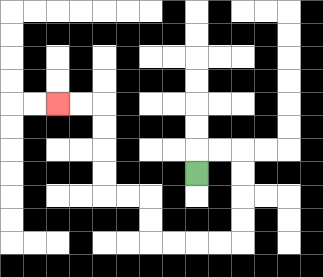{'start': '[8, 7]', 'end': '[2, 4]', 'path_directions': 'U,R,R,D,D,D,D,L,L,L,L,U,U,L,L,U,U,U,U,L,L', 'path_coordinates': '[[8, 7], [8, 6], [9, 6], [10, 6], [10, 7], [10, 8], [10, 9], [10, 10], [9, 10], [8, 10], [7, 10], [6, 10], [6, 9], [6, 8], [5, 8], [4, 8], [4, 7], [4, 6], [4, 5], [4, 4], [3, 4], [2, 4]]'}